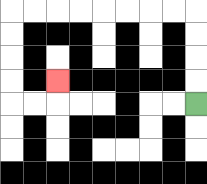{'start': '[8, 4]', 'end': '[2, 3]', 'path_directions': 'U,U,U,U,L,L,L,L,L,L,L,L,D,D,D,D,R,R,U', 'path_coordinates': '[[8, 4], [8, 3], [8, 2], [8, 1], [8, 0], [7, 0], [6, 0], [5, 0], [4, 0], [3, 0], [2, 0], [1, 0], [0, 0], [0, 1], [0, 2], [0, 3], [0, 4], [1, 4], [2, 4], [2, 3]]'}